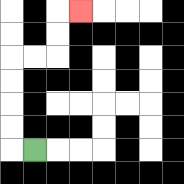{'start': '[1, 6]', 'end': '[3, 0]', 'path_directions': 'L,U,U,U,U,R,R,U,U,R', 'path_coordinates': '[[1, 6], [0, 6], [0, 5], [0, 4], [0, 3], [0, 2], [1, 2], [2, 2], [2, 1], [2, 0], [3, 0]]'}